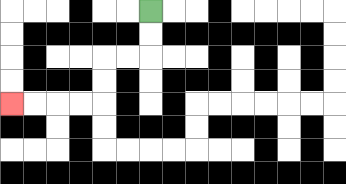{'start': '[6, 0]', 'end': '[0, 4]', 'path_directions': 'D,D,L,L,D,D,L,L,L,L', 'path_coordinates': '[[6, 0], [6, 1], [6, 2], [5, 2], [4, 2], [4, 3], [4, 4], [3, 4], [2, 4], [1, 4], [0, 4]]'}